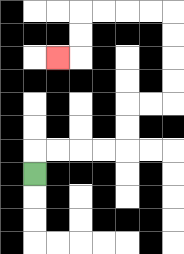{'start': '[1, 7]', 'end': '[2, 2]', 'path_directions': 'U,R,R,R,R,U,U,R,R,U,U,U,U,L,L,L,L,D,D,L', 'path_coordinates': '[[1, 7], [1, 6], [2, 6], [3, 6], [4, 6], [5, 6], [5, 5], [5, 4], [6, 4], [7, 4], [7, 3], [7, 2], [7, 1], [7, 0], [6, 0], [5, 0], [4, 0], [3, 0], [3, 1], [3, 2], [2, 2]]'}